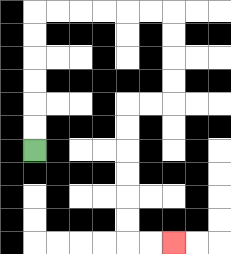{'start': '[1, 6]', 'end': '[7, 10]', 'path_directions': 'U,U,U,U,U,U,R,R,R,R,R,R,D,D,D,D,L,L,D,D,D,D,D,D,R,R', 'path_coordinates': '[[1, 6], [1, 5], [1, 4], [1, 3], [1, 2], [1, 1], [1, 0], [2, 0], [3, 0], [4, 0], [5, 0], [6, 0], [7, 0], [7, 1], [7, 2], [7, 3], [7, 4], [6, 4], [5, 4], [5, 5], [5, 6], [5, 7], [5, 8], [5, 9], [5, 10], [6, 10], [7, 10]]'}